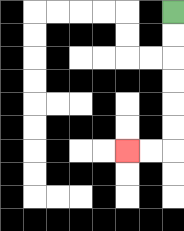{'start': '[7, 0]', 'end': '[5, 6]', 'path_directions': 'D,D,D,D,D,D,L,L', 'path_coordinates': '[[7, 0], [7, 1], [7, 2], [7, 3], [7, 4], [7, 5], [7, 6], [6, 6], [5, 6]]'}